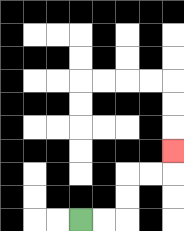{'start': '[3, 9]', 'end': '[7, 6]', 'path_directions': 'R,R,U,U,R,R,U', 'path_coordinates': '[[3, 9], [4, 9], [5, 9], [5, 8], [5, 7], [6, 7], [7, 7], [7, 6]]'}